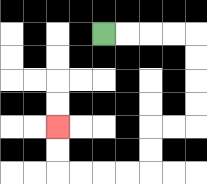{'start': '[4, 1]', 'end': '[2, 5]', 'path_directions': 'R,R,R,R,D,D,D,D,L,L,D,D,L,L,L,L,U,U', 'path_coordinates': '[[4, 1], [5, 1], [6, 1], [7, 1], [8, 1], [8, 2], [8, 3], [8, 4], [8, 5], [7, 5], [6, 5], [6, 6], [6, 7], [5, 7], [4, 7], [3, 7], [2, 7], [2, 6], [2, 5]]'}